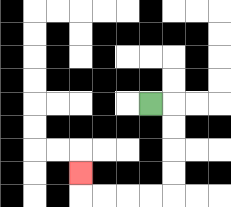{'start': '[6, 4]', 'end': '[3, 7]', 'path_directions': 'R,D,D,D,D,L,L,L,L,U', 'path_coordinates': '[[6, 4], [7, 4], [7, 5], [7, 6], [7, 7], [7, 8], [6, 8], [5, 8], [4, 8], [3, 8], [3, 7]]'}